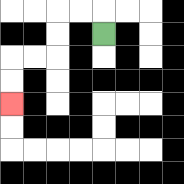{'start': '[4, 1]', 'end': '[0, 4]', 'path_directions': 'U,L,L,D,D,L,L,D,D', 'path_coordinates': '[[4, 1], [4, 0], [3, 0], [2, 0], [2, 1], [2, 2], [1, 2], [0, 2], [0, 3], [0, 4]]'}